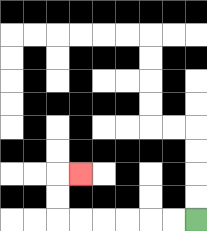{'start': '[8, 9]', 'end': '[3, 7]', 'path_directions': 'L,L,L,L,L,L,U,U,R', 'path_coordinates': '[[8, 9], [7, 9], [6, 9], [5, 9], [4, 9], [3, 9], [2, 9], [2, 8], [2, 7], [3, 7]]'}